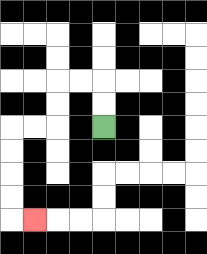{'start': '[4, 5]', 'end': '[1, 9]', 'path_directions': 'U,U,L,L,D,D,L,L,D,D,D,D,R', 'path_coordinates': '[[4, 5], [4, 4], [4, 3], [3, 3], [2, 3], [2, 4], [2, 5], [1, 5], [0, 5], [0, 6], [0, 7], [0, 8], [0, 9], [1, 9]]'}